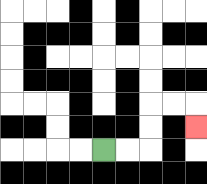{'start': '[4, 6]', 'end': '[8, 5]', 'path_directions': 'R,R,U,U,R,R,D', 'path_coordinates': '[[4, 6], [5, 6], [6, 6], [6, 5], [6, 4], [7, 4], [8, 4], [8, 5]]'}